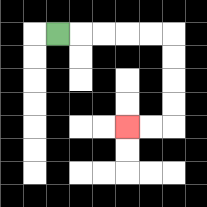{'start': '[2, 1]', 'end': '[5, 5]', 'path_directions': 'R,R,R,R,R,D,D,D,D,L,L', 'path_coordinates': '[[2, 1], [3, 1], [4, 1], [5, 1], [6, 1], [7, 1], [7, 2], [7, 3], [7, 4], [7, 5], [6, 5], [5, 5]]'}